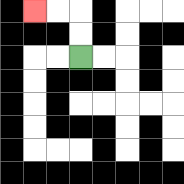{'start': '[3, 2]', 'end': '[1, 0]', 'path_directions': 'U,U,L,L', 'path_coordinates': '[[3, 2], [3, 1], [3, 0], [2, 0], [1, 0]]'}